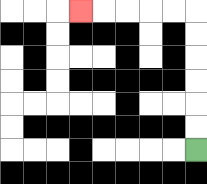{'start': '[8, 6]', 'end': '[3, 0]', 'path_directions': 'U,U,U,U,U,U,L,L,L,L,L', 'path_coordinates': '[[8, 6], [8, 5], [8, 4], [8, 3], [8, 2], [8, 1], [8, 0], [7, 0], [6, 0], [5, 0], [4, 0], [3, 0]]'}